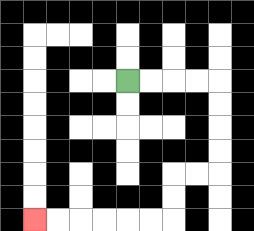{'start': '[5, 3]', 'end': '[1, 9]', 'path_directions': 'R,R,R,R,D,D,D,D,L,L,D,D,L,L,L,L,L,L', 'path_coordinates': '[[5, 3], [6, 3], [7, 3], [8, 3], [9, 3], [9, 4], [9, 5], [9, 6], [9, 7], [8, 7], [7, 7], [7, 8], [7, 9], [6, 9], [5, 9], [4, 9], [3, 9], [2, 9], [1, 9]]'}